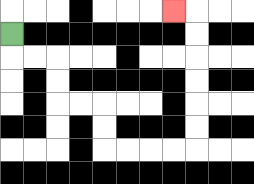{'start': '[0, 1]', 'end': '[7, 0]', 'path_directions': 'D,R,R,D,D,R,R,D,D,R,R,R,R,U,U,U,U,U,U,L', 'path_coordinates': '[[0, 1], [0, 2], [1, 2], [2, 2], [2, 3], [2, 4], [3, 4], [4, 4], [4, 5], [4, 6], [5, 6], [6, 6], [7, 6], [8, 6], [8, 5], [8, 4], [8, 3], [8, 2], [8, 1], [8, 0], [7, 0]]'}